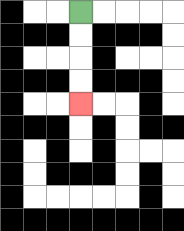{'start': '[3, 0]', 'end': '[3, 4]', 'path_directions': 'D,D,D,D', 'path_coordinates': '[[3, 0], [3, 1], [3, 2], [3, 3], [3, 4]]'}